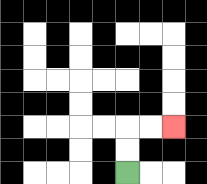{'start': '[5, 7]', 'end': '[7, 5]', 'path_directions': 'U,U,R,R', 'path_coordinates': '[[5, 7], [5, 6], [5, 5], [6, 5], [7, 5]]'}